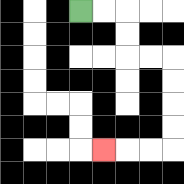{'start': '[3, 0]', 'end': '[4, 6]', 'path_directions': 'R,R,D,D,R,R,D,D,D,D,L,L,L', 'path_coordinates': '[[3, 0], [4, 0], [5, 0], [5, 1], [5, 2], [6, 2], [7, 2], [7, 3], [7, 4], [7, 5], [7, 6], [6, 6], [5, 6], [4, 6]]'}